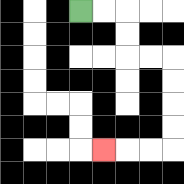{'start': '[3, 0]', 'end': '[4, 6]', 'path_directions': 'R,R,D,D,R,R,D,D,D,D,L,L,L', 'path_coordinates': '[[3, 0], [4, 0], [5, 0], [5, 1], [5, 2], [6, 2], [7, 2], [7, 3], [7, 4], [7, 5], [7, 6], [6, 6], [5, 6], [4, 6]]'}